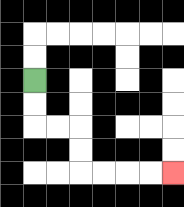{'start': '[1, 3]', 'end': '[7, 7]', 'path_directions': 'D,D,R,R,D,D,R,R,R,R', 'path_coordinates': '[[1, 3], [1, 4], [1, 5], [2, 5], [3, 5], [3, 6], [3, 7], [4, 7], [5, 7], [6, 7], [7, 7]]'}